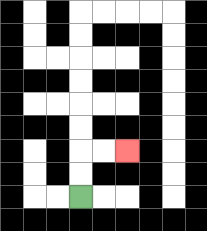{'start': '[3, 8]', 'end': '[5, 6]', 'path_directions': 'U,U,R,R', 'path_coordinates': '[[3, 8], [3, 7], [3, 6], [4, 6], [5, 6]]'}